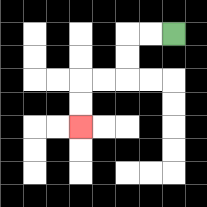{'start': '[7, 1]', 'end': '[3, 5]', 'path_directions': 'L,L,D,D,L,L,D,D', 'path_coordinates': '[[7, 1], [6, 1], [5, 1], [5, 2], [5, 3], [4, 3], [3, 3], [3, 4], [3, 5]]'}